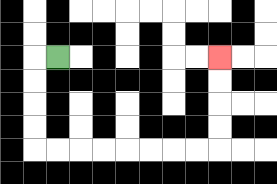{'start': '[2, 2]', 'end': '[9, 2]', 'path_directions': 'L,D,D,D,D,R,R,R,R,R,R,R,R,U,U,U,U', 'path_coordinates': '[[2, 2], [1, 2], [1, 3], [1, 4], [1, 5], [1, 6], [2, 6], [3, 6], [4, 6], [5, 6], [6, 6], [7, 6], [8, 6], [9, 6], [9, 5], [9, 4], [9, 3], [9, 2]]'}